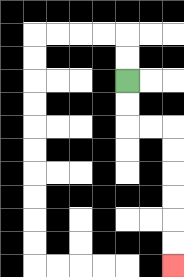{'start': '[5, 3]', 'end': '[7, 11]', 'path_directions': 'D,D,R,R,D,D,D,D,D,D', 'path_coordinates': '[[5, 3], [5, 4], [5, 5], [6, 5], [7, 5], [7, 6], [7, 7], [7, 8], [7, 9], [7, 10], [7, 11]]'}